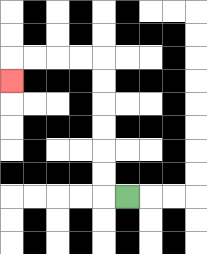{'start': '[5, 8]', 'end': '[0, 3]', 'path_directions': 'L,U,U,U,U,U,U,L,L,L,L,D', 'path_coordinates': '[[5, 8], [4, 8], [4, 7], [4, 6], [4, 5], [4, 4], [4, 3], [4, 2], [3, 2], [2, 2], [1, 2], [0, 2], [0, 3]]'}